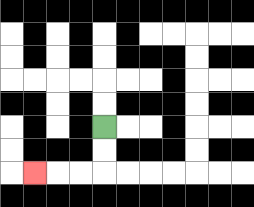{'start': '[4, 5]', 'end': '[1, 7]', 'path_directions': 'D,D,L,L,L', 'path_coordinates': '[[4, 5], [4, 6], [4, 7], [3, 7], [2, 7], [1, 7]]'}